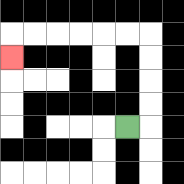{'start': '[5, 5]', 'end': '[0, 2]', 'path_directions': 'R,U,U,U,U,L,L,L,L,L,L,D', 'path_coordinates': '[[5, 5], [6, 5], [6, 4], [6, 3], [6, 2], [6, 1], [5, 1], [4, 1], [3, 1], [2, 1], [1, 1], [0, 1], [0, 2]]'}